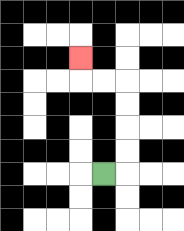{'start': '[4, 7]', 'end': '[3, 2]', 'path_directions': 'R,U,U,U,U,L,L,U', 'path_coordinates': '[[4, 7], [5, 7], [5, 6], [5, 5], [5, 4], [5, 3], [4, 3], [3, 3], [3, 2]]'}